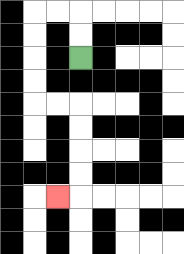{'start': '[3, 2]', 'end': '[2, 8]', 'path_directions': 'U,U,L,L,D,D,D,D,R,R,D,D,D,D,L', 'path_coordinates': '[[3, 2], [3, 1], [3, 0], [2, 0], [1, 0], [1, 1], [1, 2], [1, 3], [1, 4], [2, 4], [3, 4], [3, 5], [3, 6], [3, 7], [3, 8], [2, 8]]'}